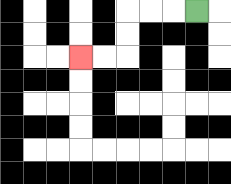{'start': '[8, 0]', 'end': '[3, 2]', 'path_directions': 'L,L,L,D,D,L,L', 'path_coordinates': '[[8, 0], [7, 0], [6, 0], [5, 0], [5, 1], [5, 2], [4, 2], [3, 2]]'}